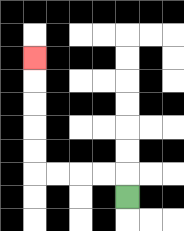{'start': '[5, 8]', 'end': '[1, 2]', 'path_directions': 'U,L,L,L,L,U,U,U,U,U', 'path_coordinates': '[[5, 8], [5, 7], [4, 7], [3, 7], [2, 7], [1, 7], [1, 6], [1, 5], [1, 4], [1, 3], [1, 2]]'}